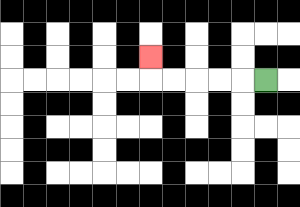{'start': '[11, 3]', 'end': '[6, 2]', 'path_directions': 'L,L,L,L,L,U', 'path_coordinates': '[[11, 3], [10, 3], [9, 3], [8, 3], [7, 3], [6, 3], [6, 2]]'}